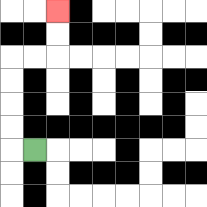{'start': '[1, 6]', 'end': '[2, 0]', 'path_directions': 'L,U,U,U,U,R,R,U,U', 'path_coordinates': '[[1, 6], [0, 6], [0, 5], [0, 4], [0, 3], [0, 2], [1, 2], [2, 2], [2, 1], [2, 0]]'}